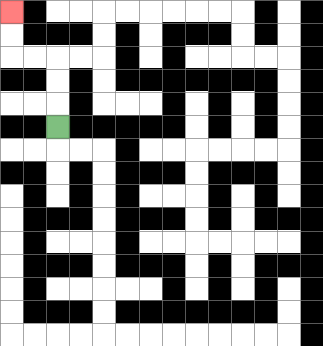{'start': '[2, 5]', 'end': '[0, 0]', 'path_directions': 'U,U,U,L,L,U,U', 'path_coordinates': '[[2, 5], [2, 4], [2, 3], [2, 2], [1, 2], [0, 2], [0, 1], [0, 0]]'}